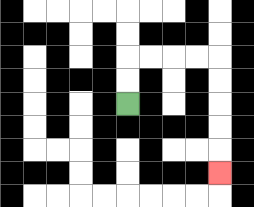{'start': '[5, 4]', 'end': '[9, 7]', 'path_directions': 'U,U,R,R,R,R,D,D,D,D,D', 'path_coordinates': '[[5, 4], [5, 3], [5, 2], [6, 2], [7, 2], [8, 2], [9, 2], [9, 3], [9, 4], [9, 5], [9, 6], [9, 7]]'}